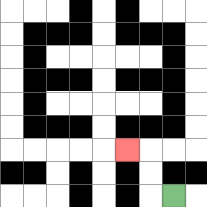{'start': '[7, 8]', 'end': '[5, 6]', 'path_directions': 'L,U,U,L', 'path_coordinates': '[[7, 8], [6, 8], [6, 7], [6, 6], [5, 6]]'}